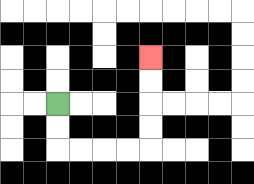{'start': '[2, 4]', 'end': '[6, 2]', 'path_directions': 'D,D,R,R,R,R,U,U,U,U', 'path_coordinates': '[[2, 4], [2, 5], [2, 6], [3, 6], [4, 6], [5, 6], [6, 6], [6, 5], [6, 4], [6, 3], [6, 2]]'}